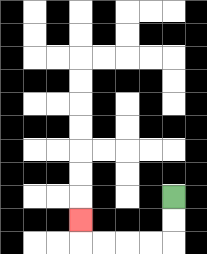{'start': '[7, 8]', 'end': '[3, 9]', 'path_directions': 'D,D,L,L,L,L,U', 'path_coordinates': '[[7, 8], [7, 9], [7, 10], [6, 10], [5, 10], [4, 10], [3, 10], [3, 9]]'}